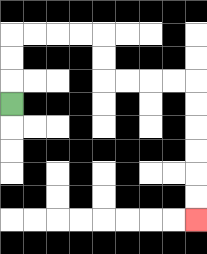{'start': '[0, 4]', 'end': '[8, 9]', 'path_directions': 'U,U,U,R,R,R,R,D,D,R,R,R,R,D,D,D,D,D,D', 'path_coordinates': '[[0, 4], [0, 3], [0, 2], [0, 1], [1, 1], [2, 1], [3, 1], [4, 1], [4, 2], [4, 3], [5, 3], [6, 3], [7, 3], [8, 3], [8, 4], [8, 5], [8, 6], [8, 7], [8, 8], [8, 9]]'}